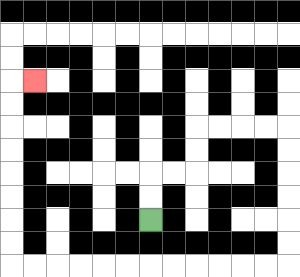{'start': '[6, 9]', 'end': '[1, 3]', 'path_directions': 'U,U,R,R,U,U,R,R,R,R,D,D,D,D,D,D,L,L,L,L,L,L,L,L,L,L,L,L,U,U,U,U,U,U,U,U,R', 'path_coordinates': '[[6, 9], [6, 8], [6, 7], [7, 7], [8, 7], [8, 6], [8, 5], [9, 5], [10, 5], [11, 5], [12, 5], [12, 6], [12, 7], [12, 8], [12, 9], [12, 10], [12, 11], [11, 11], [10, 11], [9, 11], [8, 11], [7, 11], [6, 11], [5, 11], [4, 11], [3, 11], [2, 11], [1, 11], [0, 11], [0, 10], [0, 9], [0, 8], [0, 7], [0, 6], [0, 5], [0, 4], [0, 3], [1, 3]]'}